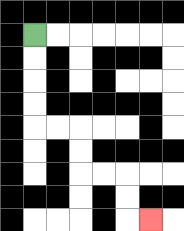{'start': '[1, 1]', 'end': '[6, 9]', 'path_directions': 'D,D,D,D,R,R,D,D,R,R,D,D,R', 'path_coordinates': '[[1, 1], [1, 2], [1, 3], [1, 4], [1, 5], [2, 5], [3, 5], [3, 6], [3, 7], [4, 7], [5, 7], [5, 8], [5, 9], [6, 9]]'}